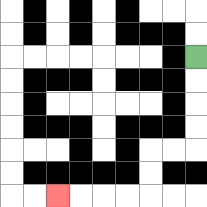{'start': '[8, 2]', 'end': '[2, 8]', 'path_directions': 'D,D,D,D,L,L,D,D,L,L,L,L', 'path_coordinates': '[[8, 2], [8, 3], [8, 4], [8, 5], [8, 6], [7, 6], [6, 6], [6, 7], [6, 8], [5, 8], [4, 8], [3, 8], [2, 8]]'}